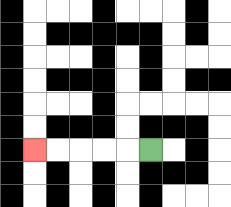{'start': '[6, 6]', 'end': '[1, 6]', 'path_directions': 'L,L,L,L,L', 'path_coordinates': '[[6, 6], [5, 6], [4, 6], [3, 6], [2, 6], [1, 6]]'}